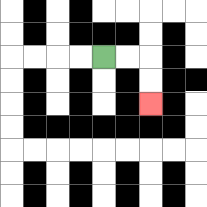{'start': '[4, 2]', 'end': '[6, 4]', 'path_directions': 'R,R,D,D', 'path_coordinates': '[[4, 2], [5, 2], [6, 2], [6, 3], [6, 4]]'}